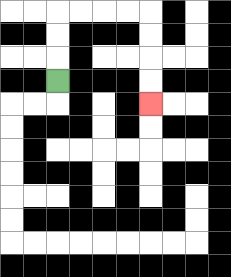{'start': '[2, 3]', 'end': '[6, 4]', 'path_directions': 'U,U,U,R,R,R,R,D,D,D,D', 'path_coordinates': '[[2, 3], [2, 2], [2, 1], [2, 0], [3, 0], [4, 0], [5, 0], [6, 0], [6, 1], [6, 2], [6, 3], [6, 4]]'}